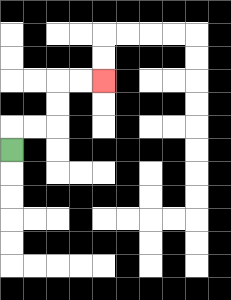{'start': '[0, 6]', 'end': '[4, 3]', 'path_directions': 'U,R,R,U,U,R,R', 'path_coordinates': '[[0, 6], [0, 5], [1, 5], [2, 5], [2, 4], [2, 3], [3, 3], [4, 3]]'}